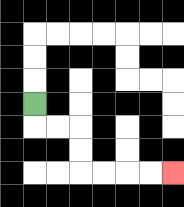{'start': '[1, 4]', 'end': '[7, 7]', 'path_directions': 'D,R,R,D,D,R,R,R,R', 'path_coordinates': '[[1, 4], [1, 5], [2, 5], [3, 5], [3, 6], [3, 7], [4, 7], [5, 7], [6, 7], [7, 7]]'}